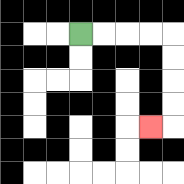{'start': '[3, 1]', 'end': '[6, 5]', 'path_directions': 'R,R,R,R,D,D,D,D,L', 'path_coordinates': '[[3, 1], [4, 1], [5, 1], [6, 1], [7, 1], [7, 2], [7, 3], [7, 4], [7, 5], [6, 5]]'}